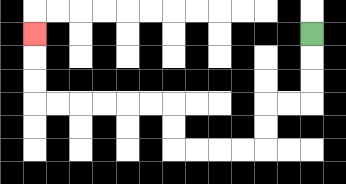{'start': '[13, 1]', 'end': '[1, 1]', 'path_directions': 'D,D,D,L,L,D,D,L,L,L,L,U,U,L,L,L,L,L,L,U,U,U', 'path_coordinates': '[[13, 1], [13, 2], [13, 3], [13, 4], [12, 4], [11, 4], [11, 5], [11, 6], [10, 6], [9, 6], [8, 6], [7, 6], [7, 5], [7, 4], [6, 4], [5, 4], [4, 4], [3, 4], [2, 4], [1, 4], [1, 3], [1, 2], [1, 1]]'}